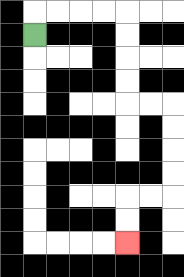{'start': '[1, 1]', 'end': '[5, 10]', 'path_directions': 'U,R,R,R,R,D,D,D,D,R,R,D,D,D,D,L,L,D,D', 'path_coordinates': '[[1, 1], [1, 0], [2, 0], [3, 0], [4, 0], [5, 0], [5, 1], [5, 2], [5, 3], [5, 4], [6, 4], [7, 4], [7, 5], [7, 6], [7, 7], [7, 8], [6, 8], [5, 8], [5, 9], [5, 10]]'}